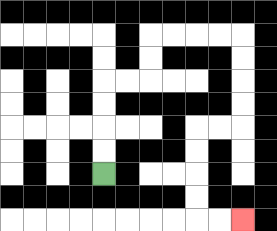{'start': '[4, 7]', 'end': '[10, 9]', 'path_directions': 'U,U,U,U,R,R,U,U,R,R,R,R,D,D,D,D,L,L,D,D,D,D,R,R', 'path_coordinates': '[[4, 7], [4, 6], [4, 5], [4, 4], [4, 3], [5, 3], [6, 3], [6, 2], [6, 1], [7, 1], [8, 1], [9, 1], [10, 1], [10, 2], [10, 3], [10, 4], [10, 5], [9, 5], [8, 5], [8, 6], [8, 7], [8, 8], [8, 9], [9, 9], [10, 9]]'}